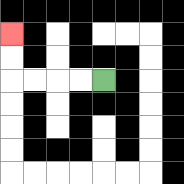{'start': '[4, 3]', 'end': '[0, 1]', 'path_directions': 'L,L,L,L,U,U', 'path_coordinates': '[[4, 3], [3, 3], [2, 3], [1, 3], [0, 3], [0, 2], [0, 1]]'}